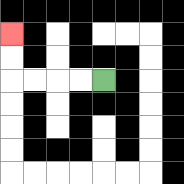{'start': '[4, 3]', 'end': '[0, 1]', 'path_directions': 'L,L,L,L,U,U', 'path_coordinates': '[[4, 3], [3, 3], [2, 3], [1, 3], [0, 3], [0, 2], [0, 1]]'}